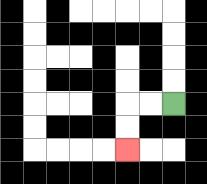{'start': '[7, 4]', 'end': '[5, 6]', 'path_directions': 'L,L,D,D', 'path_coordinates': '[[7, 4], [6, 4], [5, 4], [5, 5], [5, 6]]'}